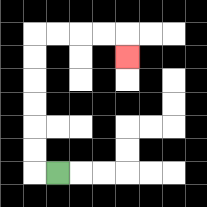{'start': '[2, 7]', 'end': '[5, 2]', 'path_directions': 'L,U,U,U,U,U,U,R,R,R,R,D', 'path_coordinates': '[[2, 7], [1, 7], [1, 6], [1, 5], [1, 4], [1, 3], [1, 2], [1, 1], [2, 1], [3, 1], [4, 1], [5, 1], [5, 2]]'}